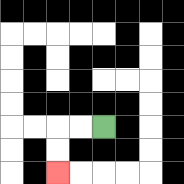{'start': '[4, 5]', 'end': '[2, 7]', 'path_directions': 'L,L,D,D', 'path_coordinates': '[[4, 5], [3, 5], [2, 5], [2, 6], [2, 7]]'}